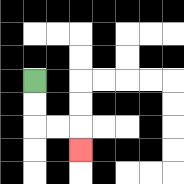{'start': '[1, 3]', 'end': '[3, 6]', 'path_directions': 'D,D,R,R,D', 'path_coordinates': '[[1, 3], [1, 4], [1, 5], [2, 5], [3, 5], [3, 6]]'}